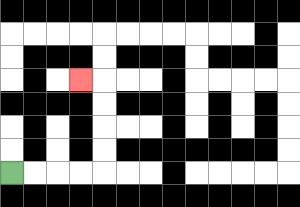{'start': '[0, 7]', 'end': '[3, 3]', 'path_directions': 'R,R,R,R,U,U,U,U,L', 'path_coordinates': '[[0, 7], [1, 7], [2, 7], [3, 7], [4, 7], [4, 6], [4, 5], [4, 4], [4, 3], [3, 3]]'}